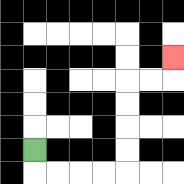{'start': '[1, 6]', 'end': '[7, 2]', 'path_directions': 'D,R,R,R,R,U,U,U,U,R,R,U', 'path_coordinates': '[[1, 6], [1, 7], [2, 7], [3, 7], [4, 7], [5, 7], [5, 6], [5, 5], [5, 4], [5, 3], [6, 3], [7, 3], [7, 2]]'}